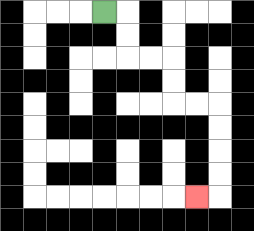{'start': '[4, 0]', 'end': '[8, 8]', 'path_directions': 'R,D,D,R,R,D,D,R,R,D,D,D,D,L', 'path_coordinates': '[[4, 0], [5, 0], [5, 1], [5, 2], [6, 2], [7, 2], [7, 3], [7, 4], [8, 4], [9, 4], [9, 5], [9, 6], [9, 7], [9, 8], [8, 8]]'}